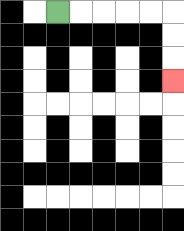{'start': '[2, 0]', 'end': '[7, 3]', 'path_directions': 'R,R,R,R,R,D,D,D', 'path_coordinates': '[[2, 0], [3, 0], [4, 0], [5, 0], [6, 0], [7, 0], [7, 1], [7, 2], [7, 3]]'}